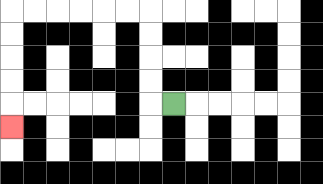{'start': '[7, 4]', 'end': '[0, 5]', 'path_directions': 'L,U,U,U,U,L,L,L,L,L,L,D,D,D,D,D', 'path_coordinates': '[[7, 4], [6, 4], [6, 3], [6, 2], [6, 1], [6, 0], [5, 0], [4, 0], [3, 0], [2, 0], [1, 0], [0, 0], [0, 1], [0, 2], [0, 3], [0, 4], [0, 5]]'}